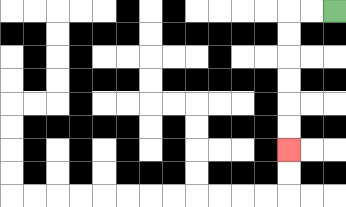{'start': '[14, 0]', 'end': '[12, 6]', 'path_directions': 'L,L,D,D,D,D,D,D', 'path_coordinates': '[[14, 0], [13, 0], [12, 0], [12, 1], [12, 2], [12, 3], [12, 4], [12, 5], [12, 6]]'}